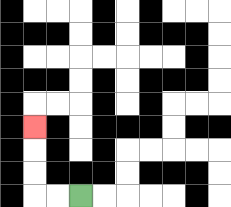{'start': '[3, 8]', 'end': '[1, 5]', 'path_directions': 'L,L,U,U,U', 'path_coordinates': '[[3, 8], [2, 8], [1, 8], [1, 7], [1, 6], [1, 5]]'}